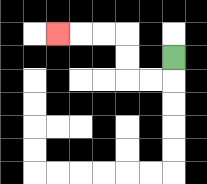{'start': '[7, 2]', 'end': '[2, 1]', 'path_directions': 'D,L,L,U,U,L,L,L', 'path_coordinates': '[[7, 2], [7, 3], [6, 3], [5, 3], [5, 2], [5, 1], [4, 1], [3, 1], [2, 1]]'}